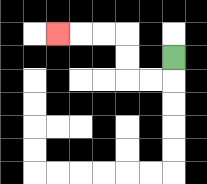{'start': '[7, 2]', 'end': '[2, 1]', 'path_directions': 'D,L,L,U,U,L,L,L', 'path_coordinates': '[[7, 2], [7, 3], [6, 3], [5, 3], [5, 2], [5, 1], [4, 1], [3, 1], [2, 1]]'}